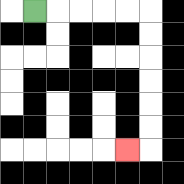{'start': '[1, 0]', 'end': '[5, 6]', 'path_directions': 'R,R,R,R,R,D,D,D,D,D,D,L', 'path_coordinates': '[[1, 0], [2, 0], [3, 0], [4, 0], [5, 0], [6, 0], [6, 1], [6, 2], [6, 3], [6, 4], [6, 5], [6, 6], [5, 6]]'}